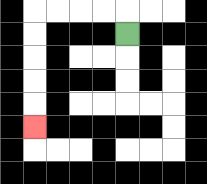{'start': '[5, 1]', 'end': '[1, 5]', 'path_directions': 'U,L,L,L,L,D,D,D,D,D', 'path_coordinates': '[[5, 1], [5, 0], [4, 0], [3, 0], [2, 0], [1, 0], [1, 1], [1, 2], [1, 3], [1, 4], [1, 5]]'}